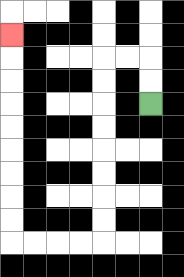{'start': '[6, 4]', 'end': '[0, 1]', 'path_directions': 'U,U,L,L,D,D,D,D,D,D,D,D,L,L,L,L,U,U,U,U,U,U,U,U,U', 'path_coordinates': '[[6, 4], [6, 3], [6, 2], [5, 2], [4, 2], [4, 3], [4, 4], [4, 5], [4, 6], [4, 7], [4, 8], [4, 9], [4, 10], [3, 10], [2, 10], [1, 10], [0, 10], [0, 9], [0, 8], [0, 7], [0, 6], [0, 5], [0, 4], [0, 3], [0, 2], [0, 1]]'}